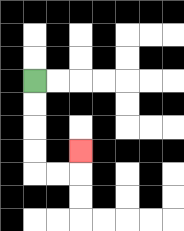{'start': '[1, 3]', 'end': '[3, 6]', 'path_directions': 'D,D,D,D,R,R,U', 'path_coordinates': '[[1, 3], [1, 4], [1, 5], [1, 6], [1, 7], [2, 7], [3, 7], [3, 6]]'}